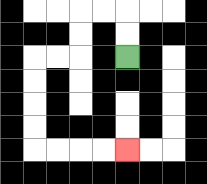{'start': '[5, 2]', 'end': '[5, 6]', 'path_directions': 'U,U,L,L,D,D,L,L,D,D,D,D,R,R,R,R', 'path_coordinates': '[[5, 2], [5, 1], [5, 0], [4, 0], [3, 0], [3, 1], [3, 2], [2, 2], [1, 2], [1, 3], [1, 4], [1, 5], [1, 6], [2, 6], [3, 6], [4, 6], [5, 6]]'}